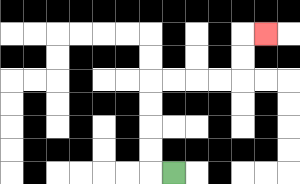{'start': '[7, 7]', 'end': '[11, 1]', 'path_directions': 'L,U,U,U,U,R,R,R,R,U,U,R', 'path_coordinates': '[[7, 7], [6, 7], [6, 6], [6, 5], [6, 4], [6, 3], [7, 3], [8, 3], [9, 3], [10, 3], [10, 2], [10, 1], [11, 1]]'}